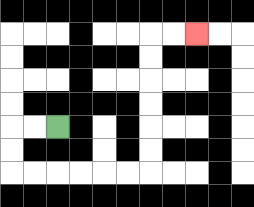{'start': '[2, 5]', 'end': '[8, 1]', 'path_directions': 'L,L,D,D,R,R,R,R,R,R,U,U,U,U,U,U,R,R', 'path_coordinates': '[[2, 5], [1, 5], [0, 5], [0, 6], [0, 7], [1, 7], [2, 7], [3, 7], [4, 7], [5, 7], [6, 7], [6, 6], [6, 5], [6, 4], [6, 3], [6, 2], [6, 1], [7, 1], [8, 1]]'}